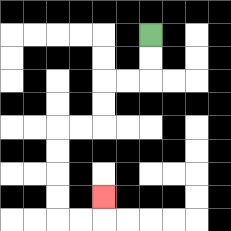{'start': '[6, 1]', 'end': '[4, 8]', 'path_directions': 'D,D,L,L,D,D,L,L,D,D,D,D,R,R,U', 'path_coordinates': '[[6, 1], [6, 2], [6, 3], [5, 3], [4, 3], [4, 4], [4, 5], [3, 5], [2, 5], [2, 6], [2, 7], [2, 8], [2, 9], [3, 9], [4, 9], [4, 8]]'}